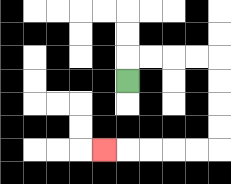{'start': '[5, 3]', 'end': '[4, 6]', 'path_directions': 'U,R,R,R,R,D,D,D,D,L,L,L,L,L', 'path_coordinates': '[[5, 3], [5, 2], [6, 2], [7, 2], [8, 2], [9, 2], [9, 3], [9, 4], [9, 5], [9, 6], [8, 6], [7, 6], [6, 6], [5, 6], [4, 6]]'}